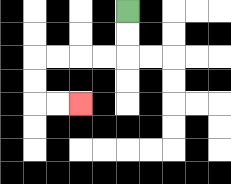{'start': '[5, 0]', 'end': '[3, 4]', 'path_directions': 'D,D,L,L,L,L,D,D,R,R', 'path_coordinates': '[[5, 0], [5, 1], [5, 2], [4, 2], [3, 2], [2, 2], [1, 2], [1, 3], [1, 4], [2, 4], [3, 4]]'}